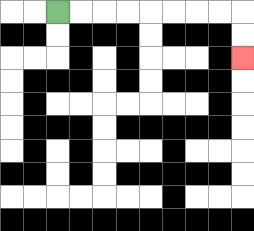{'start': '[2, 0]', 'end': '[10, 2]', 'path_directions': 'R,R,R,R,R,R,R,R,D,D', 'path_coordinates': '[[2, 0], [3, 0], [4, 0], [5, 0], [6, 0], [7, 0], [8, 0], [9, 0], [10, 0], [10, 1], [10, 2]]'}